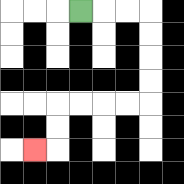{'start': '[3, 0]', 'end': '[1, 6]', 'path_directions': 'R,R,R,D,D,D,D,L,L,L,L,D,D,L', 'path_coordinates': '[[3, 0], [4, 0], [5, 0], [6, 0], [6, 1], [6, 2], [6, 3], [6, 4], [5, 4], [4, 4], [3, 4], [2, 4], [2, 5], [2, 6], [1, 6]]'}